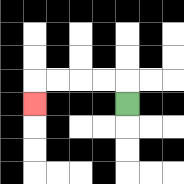{'start': '[5, 4]', 'end': '[1, 4]', 'path_directions': 'U,L,L,L,L,D', 'path_coordinates': '[[5, 4], [5, 3], [4, 3], [3, 3], [2, 3], [1, 3], [1, 4]]'}